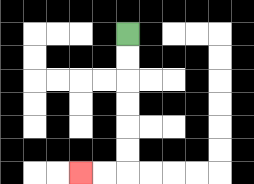{'start': '[5, 1]', 'end': '[3, 7]', 'path_directions': 'D,D,D,D,D,D,L,L', 'path_coordinates': '[[5, 1], [5, 2], [5, 3], [5, 4], [5, 5], [5, 6], [5, 7], [4, 7], [3, 7]]'}